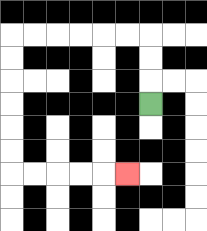{'start': '[6, 4]', 'end': '[5, 7]', 'path_directions': 'U,U,U,L,L,L,L,L,L,D,D,D,D,D,D,R,R,R,R,R', 'path_coordinates': '[[6, 4], [6, 3], [6, 2], [6, 1], [5, 1], [4, 1], [3, 1], [2, 1], [1, 1], [0, 1], [0, 2], [0, 3], [0, 4], [0, 5], [0, 6], [0, 7], [1, 7], [2, 7], [3, 7], [4, 7], [5, 7]]'}